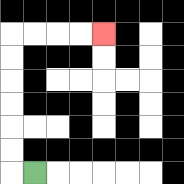{'start': '[1, 7]', 'end': '[4, 1]', 'path_directions': 'L,U,U,U,U,U,U,R,R,R,R', 'path_coordinates': '[[1, 7], [0, 7], [0, 6], [0, 5], [0, 4], [0, 3], [0, 2], [0, 1], [1, 1], [2, 1], [3, 1], [4, 1]]'}